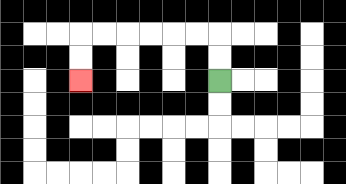{'start': '[9, 3]', 'end': '[3, 3]', 'path_directions': 'U,U,L,L,L,L,L,L,D,D', 'path_coordinates': '[[9, 3], [9, 2], [9, 1], [8, 1], [7, 1], [6, 1], [5, 1], [4, 1], [3, 1], [3, 2], [3, 3]]'}